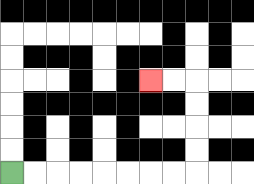{'start': '[0, 7]', 'end': '[6, 3]', 'path_directions': 'R,R,R,R,R,R,R,R,U,U,U,U,L,L', 'path_coordinates': '[[0, 7], [1, 7], [2, 7], [3, 7], [4, 7], [5, 7], [6, 7], [7, 7], [8, 7], [8, 6], [8, 5], [8, 4], [8, 3], [7, 3], [6, 3]]'}